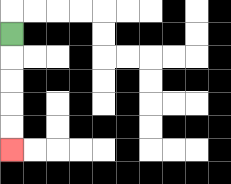{'start': '[0, 1]', 'end': '[0, 6]', 'path_directions': 'D,D,D,D,D', 'path_coordinates': '[[0, 1], [0, 2], [0, 3], [0, 4], [0, 5], [0, 6]]'}